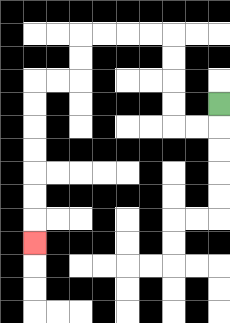{'start': '[9, 4]', 'end': '[1, 10]', 'path_directions': 'D,L,L,U,U,U,U,L,L,L,L,D,D,L,L,D,D,D,D,D,D,D', 'path_coordinates': '[[9, 4], [9, 5], [8, 5], [7, 5], [7, 4], [7, 3], [7, 2], [7, 1], [6, 1], [5, 1], [4, 1], [3, 1], [3, 2], [3, 3], [2, 3], [1, 3], [1, 4], [1, 5], [1, 6], [1, 7], [1, 8], [1, 9], [1, 10]]'}